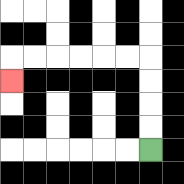{'start': '[6, 6]', 'end': '[0, 3]', 'path_directions': 'U,U,U,U,L,L,L,L,L,L,D', 'path_coordinates': '[[6, 6], [6, 5], [6, 4], [6, 3], [6, 2], [5, 2], [4, 2], [3, 2], [2, 2], [1, 2], [0, 2], [0, 3]]'}